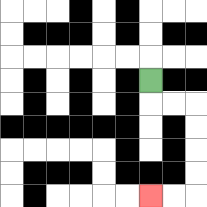{'start': '[6, 3]', 'end': '[6, 8]', 'path_directions': 'D,R,R,D,D,D,D,L,L', 'path_coordinates': '[[6, 3], [6, 4], [7, 4], [8, 4], [8, 5], [8, 6], [8, 7], [8, 8], [7, 8], [6, 8]]'}